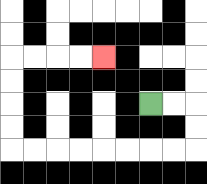{'start': '[6, 4]', 'end': '[4, 2]', 'path_directions': 'R,R,D,D,L,L,L,L,L,L,L,L,U,U,U,U,R,R,R,R', 'path_coordinates': '[[6, 4], [7, 4], [8, 4], [8, 5], [8, 6], [7, 6], [6, 6], [5, 6], [4, 6], [3, 6], [2, 6], [1, 6], [0, 6], [0, 5], [0, 4], [0, 3], [0, 2], [1, 2], [2, 2], [3, 2], [4, 2]]'}